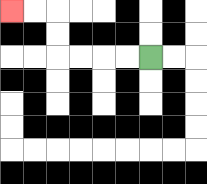{'start': '[6, 2]', 'end': '[0, 0]', 'path_directions': 'L,L,L,L,U,U,L,L', 'path_coordinates': '[[6, 2], [5, 2], [4, 2], [3, 2], [2, 2], [2, 1], [2, 0], [1, 0], [0, 0]]'}